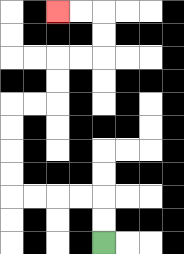{'start': '[4, 10]', 'end': '[2, 0]', 'path_directions': 'U,U,L,L,L,L,U,U,U,U,R,R,U,U,R,R,U,U,L,L', 'path_coordinates': '[[4, 10], [4, 9], [4, 8], [3, 8], [2, 8], [1, 8], [0, 8], [0, 7], [0, 6], [0, 5], [0, 4], [1, 4], [2, 4], [2, 3], [2, 2], [3, 2], [4, 2], [4, 1], [4, 0], [3, 0], [2, 0]]'}